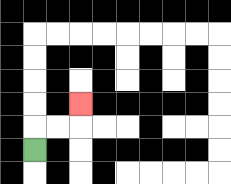{'start': '[1, 6]', 'end': '[3, 4]', 'path_directions': 'U,R,R,U', 'path_coordinates': '[[1, 6], [1, 5], [2, 5], [3, 5], [3, 4]]'}